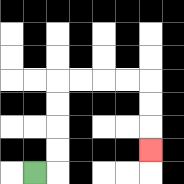{'start': '[1, 7]', 'end': '[6, 6]', 'path_directions': 'R,U,U,U,U,R,R,R,R,D,D,D', 'path_coordinates': '[[1, 7], [2, 7], [2, 6], [2, 5], [2, 4], [2, 3], [3, 3], [4, 3], [5, 3], [6, 3], [6, 4], [6, 5], [6, 6]]'}